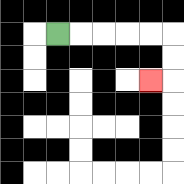{'start': '[2, 1]', 'end': '[6, 3]', 'path_directions': 'R,R,R,R,R,D,D,L', 'path_coordinates': '[[2, 1], [3, 1], [4, 1], [5, 1], [6, 1], [7, 1], [7, 2], [7, 3], [6, 3]]'}